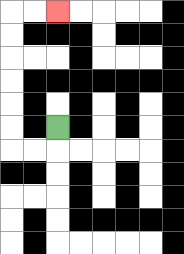{'start': '[2, 5]', 'end': '[2, 0]', 'path_directions': 'D,L,L,U,U,U,U,U,U,R,R', 'path_coordinates': '[[2, 5], [2, 6], [1, 6], [0, 6], [0, 5], [0, 4], [0, 3], [0, 2], [0, 1], [0, 0], [1, 0], [2, 0]]'}